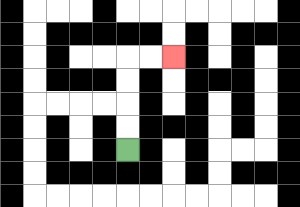{'start': '[5, 6]', 'end': '[7, 2]', 'path_directions': 'U,U,U,U,R,R', 'path_coordinates': '[[5, 6], [5, 5], [5, 4], [5, 3], [5, 2], [6, 2], [7, 2]]'}